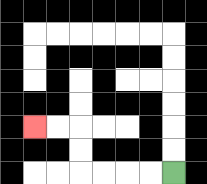{'start': '[7, 7]', 'end': '[1, 5]', 'path_directions': 'L,L,L,L,U,U,L,L', 'path_coordinates': '[[7, 7], [6, 7], [5, 7], [4, 7], [3, 7], [3, 6], [3, 5], [2, 5], [1, 5]]'}